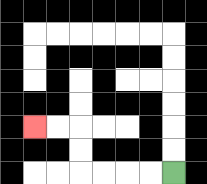{'start': '[7, 7]', 'end': '[1, 5]', 'path_directions': 'L,L,L,L,U,U,L,L', 'path_coordinates': '[[7, 7], [6, 7], [5, 7], [4, 7], [3, 7], [3, 6], [3, 5], [2, 5], [1, 5]]'}